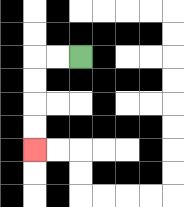{'start': '[3, 2]', 'end': '[1, 6]', 'path_directions': 'L,L,D,D,D,D', 'path_coordinates': '[[3, 2], [2, 2], [1, 2], [1, 3], [1, 4], [1, 5], [1, 6]]'}